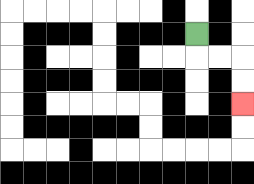{'start': '[8, 1]', 'end': '[10, 4]', 'path_directions': 'D,R,R,D,D', 'path_coordinates': '[[8, 1], [8, 2], [9, 2], [10, 2], [10, 3], [10, 4]]'}